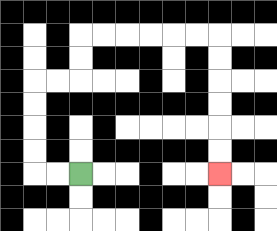{'start': '[3, 7]', 'end': '[9, 7]', 'path_directions': 'L,L,U,U,U,U,R,R,U,U,R,R,R,R,R,R,D,D,D,D,D,D', 'path_coordinates': '[[3, 7], [2, 7], [1, 7], [1, 6], [1, 5], [1, 4], [1, 3], [2, 3], [3, 3], [3, 2], [3, 1], [4, 1], [5, 1], [6, 1], [7, 1], [8, 1], [9, 1], [9, 2], [9, 3], [9, 4], [9, 5], [9, 6], [9, 7]]'}